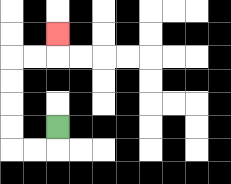{'start': '[2, 5]', 'end': '[2, 1]', 'path_directions': 'D,L,L,U,U,U,U,R,R,U', 'path_coordinates': '[[2, 5], [2, 6], [1, 6], [0, 6], [0, 5], [0, 4], [0, 3], [0, 2], [1, 2], [2, 2], [2, 1]]'}